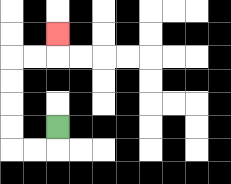{'start': '[2, 5]', 'end': '[2, 1]', 'path_directions': 'D,L,L,U,U,U,U,R,R,U', 'path_coordinates': '[[2, 5], [2, 6], [1, 6], [0, 6], [0, 5], [0, 4], [0, 3], [0, 2], [1, 2], [2, 2], [2, 1]]'}